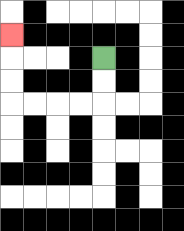{'start': '[4, 2]', 'end': '[0, 1]', 'path_directions': 'D,D,L,L,L,L,U,U,U', 'path_coordinates': '[[4, 2], [4, 3], [4, 4], [3, 4], [2, 4], [1, 4], [0, 4], [0, 3], [0, 2], [0, 1]]'}